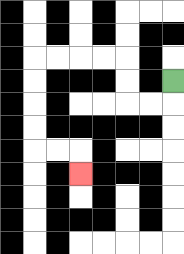{'start': '[7, 3]', 'end': '[3, 7]', 'path_directions': 'D,L,L,U,U,L,L,L,L,D,D,D,D,R,R,D', 'path_coordinates': '[[7, 3], [7, 4], [6, 4], [5, 4], [5, 3], [5, 2], [4, 2], [3, 2], [2, 2], [1, 2], [1, 3], [1, 4], [1, 5], [1, 6], [2, 6], [3, 6], [3, 7]]'}